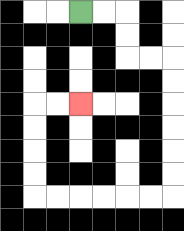{'start': '[3, 0]', 'end': '[3, 4]', 'path_directions': 'R,R,D,D,R,R,D,D,D,D,D,D,L,L,L,L,L,L,U,U,U,U,R,R', 'path_coordinates': '[[3, 0], [4, 0], [5, 0], [5, 1], [5, 2], [6, 2], [7, 2], [7, 3], [7, 4], [7, 5], [7, 6], [7, 7], [7, 8], [6, 8], [5, 8], [4, 8], [3, 8], [2, 8], [1, 8], [1, 7], [1, 6], [1, 5], [1, 4], [2, 4], [3, 4]]'}